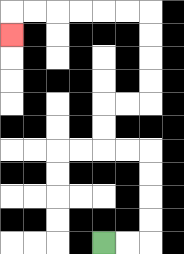{'start': '[4, 10]', 'end': '[0, 1]', 'path_directions': 'R,R,U,U,U,U,L,L,U,U,R,R,U,U,U,U,L,L,L,L,L,L,D', 'path_coordinates': '[[4, 10], [5, 10], [6, 10], [6, 9], [6, 8], [6, 7], [6, 6], [5, 6], [4, 6], [4, 5], [4, 4], [5, 4], [6, 4], [6, 3], [6, 2], [6, 1], [6, 0], [5, 0], [4, 0], [3, 0], [2, 0], [1, 0], [0, 0], [0, 1]]'}